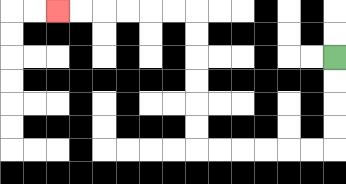{'start': '[14, 2]', 'end': '[2, 0]', 'path_directions': 'D,D,D,D,L,L,L,L,L,L,U,U,U,U,U,U,L,L,L,L,L,L', 'path_coordinates': '[[14, 2], [14, 3], [14, 4], [14, 5], [14, 6], [13, 6], [12, 6], [11, 6], [10, 6], [9, 6], [8, 6], [8, 5], [8, 4], [8, 3], [8, 2], [8, 1], [8, 0], [7, 0], [6, 0], [5, 0], [4, 0], [3, 0], [2, 0]]'}